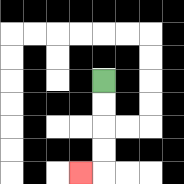{'start': '[4, 3]', 'end': '[3, 7]', 'path_directions': 'D,D,D,D,L', 'path_coordinates': '[[4, 3], [4, 4], [4, 5], [4, 6], [4, 7], [3, 7]]'}